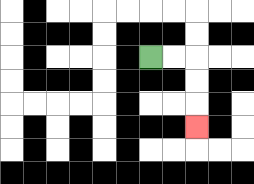{'start': '[6, 2]', 'end': '[8, 5]', 'path_directions': 'R,R,D,D,D', 'path_coordinates': '[[6, 2], [7, 2], [8, 2], [8, 3], [8, 4], [8, 5]]'}